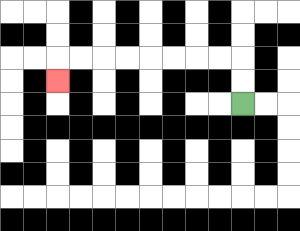{'start': '[10, 4]', 'end': '[2, 3]', 'path_directions': 'U,U,L,L,L,L,L,L,L,L,D', 'path_coordinates': '[[10, 4], [10, 3], [10, 2], [9, 2], [8, 2], [7, 2], [6, 2], [5, 2], [4, 2], [3, 2], [2, 2], [2, 3]]'}